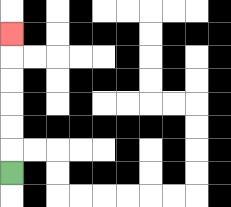{'start': '[0, 7]', 'end': '[0, 1]', 'path_directions': 'U,U,U,U,U,U', 'path_coordinates': '[[0, 7], [0, 6], [0, 5], [0, 4], [0, 3], [0, 2], [0, 1]]'}